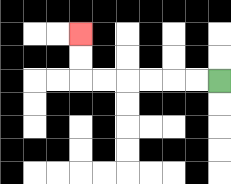{'start': '[9, 3]', 'end': '[3, 1]', 'path_directions': 'L,L,L,L,L,L,U,U', 'path_coordinates': '[[9, 3], [8, 3], [7, 3], [6, 3], [5, 3], [4, 3], [3, 3], [3, 2], [3, 1]]'}